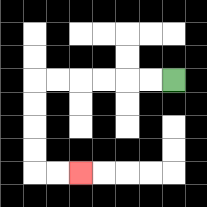{'start': '[7, 3]', 'end': '[3, 7]', 'path_directions': 'L,L,L,L,L,L,D,D,D,D,R,R', 'path_coordinates': '[[7, 3], [6, 3], [5, 3], [4, 3], [3, 3], [2, 3], [1, 3], [1, 4], [1, 5], [1, 6], [1, 7], [2, 7], [3, 7]]'}